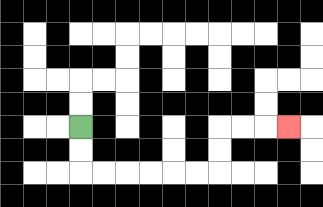{'start': '[3, 5]', 'end': '[12, 5]', 'path_directions': 'D,D,R,R,R,R,R,R,U,U,R,R,R', 'path_coordinates': '[[3, 5], [3, 6], [3, 7], [4, 7], [5, 7], [6, 7], [7, 7], [8, 7], [9, 7], [9, 6], [9, 5], [10, 5], [11, 5], [12, 5]]'}